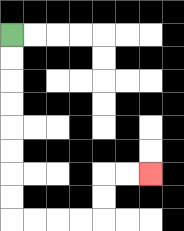{'start': '[0, 1]', 'end': '[6, 7]', 'path_directions': 'D,D,D,D,D,D,D,D,R,R,R,R,U,U,R,R', 'path_coordinates': '[[0, 1], [0, 2], [0, 3], [0, 4], [0, 5], [0, 6], [0, 7], [0, 8], [0, 9], [1, 9], [2, 9], [3, 9], [4, 9], [4, 8], [4, 7], [5, 7], [6, 7]]'}